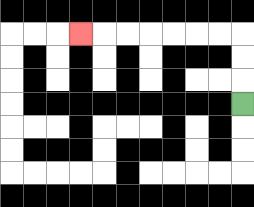{'start': '[10, 4]', 'end': '[3, 1]', 'path_directions': 'U,U,U,L,L,L,L,L,L,L', 'path_coordinates': '[[10, 4], [10, 3], [10, 2], [10, 1], [9, 1], [8, 1], [7, 1], [6, 1], [5, 1], [4, 1], [3, 1]]'}